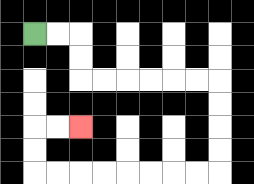{'start': '[1, 1]', 'end': '[3, 5]', 'path_directions': 'R,R,D,D,R,R,R,R,R,R,D,D,D,D,L,L,L,L,L,L,L,L,U,U,R,R', 'path_coordinates': '[[1, 1], [2, 1], [3, 1], [3, 2], [3, 3], [4, 3], [5, 3], [6, 3], [7, 3], [8, 3], [9, 3], [9, 4], [9, 5], [9, 6], [9, 7], [8, 7], [7, 7], [6, 7], [5, 7], [4, 7], [3, 7], [2, 7], [1, 7], [1, 6], [1, 5], [2, 5], [3, 5]]'}